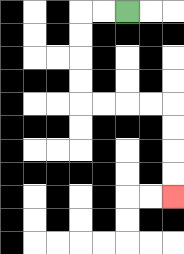{'start': '[5, 0]', 'end': '[7, 8]', 'path_directions': 'L,L,D,D,D,D,R,R,R,R,D,D,D,D', 'path_coordinates': '[[5, 0], [4, 0], [3, 0], [3, 1], [3, 2], [3, 3], [3, 4], [4, 4], [5, 4], [6, 4], [7, 4], [7, 5], [7, 6], [7, 7], [7, 8]]'}